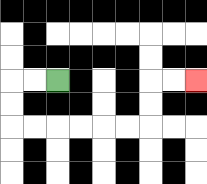{'start': '[2, 3]', 'end': '[8, 3]', 'path_directions': 'L,L,D,D,R,R,R,R,R,R,U,U,R,R', 'path_coordinates': '[[2, 3], [1, 3], [0, 3], [0, 4], [0, 5], [1, 5], [2, 5], [3, 5], [4, 5], [5, 5], [6, 5], [6, 4], [6, 3], [7, 3], [8, 3]]'}